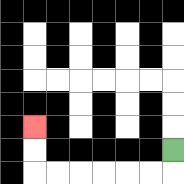{'start': '[7, 6]', 'end': '[1, 5]', 'path_directions': 'D,L,L,L,L,L,L,U,U', 'path_coordinates': '[[7, 6], [7, 7], [6, 7], [5, 7], [4, 7], [3, 7], [2, 7], [1, 7], [1, 6], [1, 5]]'}